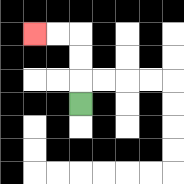{'start': '[3, 4]', 'end': '[1, 1]', 'path_directions': 'U,U,U,L,L', 'path_coordinates': '[[3, 4], [3, 3], [3, 2], [3, 1], [2, 1], [1, 1]]'}